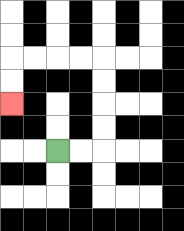{'start': '[2, 6]', 'end': '[0, 4]', 'path_directions': 'R,R,U,U,U,U,L,L,L,L,D,D', 'path_coordinates': '[[2, 6], [3, 6], [4, 6], [4, 5], [4, 4], [4, 3], [4, 2], [3, 2], [2, 2], [1, 2], [0, 2], [0, 3], [0, 4]]'}